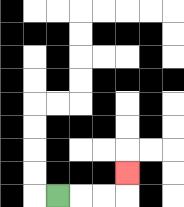{'start': '[2, 8]', 'end': '[5, 7]', 'path_directions': 'R,R,R,U', 'path_coordinates': '[[2, 8], [3, 8], [4, 8], [5, 8], [5, 7]]'}